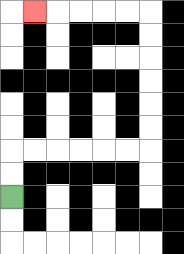{'start': '[0, 8]', 'end': '[1, 0]', 'path_directions': 'U,U,R,R,R,R,R,R,U,U,U,U,U,U,L,L,L,L,L', 'path_coordinates': '[[0, 8], [0, 7], [0, 6], [1, 6], [2, 6], [3, 6], [4, 6], [5, 6], [6, 6], [6, 5], [6, 4], [6, 3], [6, 2], [6, 1], [6, 0], [5, 0], [4, 0], [3, 0], [2, 0], [1, 0]]'}